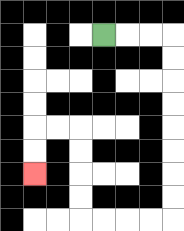{'start': '[4, 1]', 'end': '[1, 7]', 'path_directions': 'R,R,R,D,D,D,D,D,D,D,D,L,L,L,L,U,U,U,U,L,L,D,D', 'path_coordinates': '[[4, 1], [5, 1], [6, 1], [7, 1], [7, 2], [7, 3], [7, 4], [7, 5], [7, 6], [7, 7], [7, 8], [7, 9], [6, 9], [5, 9], [4, 9], [3, 9], [3, 8], [3, 7], [3, 6], [3, 5], [2, 5], [1, 5], [1, 6], [1, 7]]'}